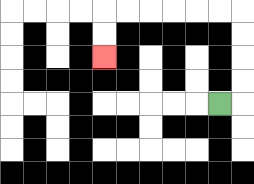{'start': '[9, 4]', 'end': '[4, 2]', 'path_directions': 'R,U,U,U,U,L,L,L,L,L,L,D,D', 'path_coordinates': '[[9, 4], [10, 4], [10, 3], [10, 2], [10, 1], [10, 0], [9, 0], [8, 0], [7, 0], [6, 0], [5, 0], [4, 0], [4, 1], [4, 2]]'}